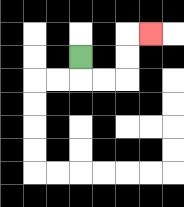{'start': '[3, 2]', 'end': '[6, 1]', 'path_directions': 'D,R,R,U,U,R', 'path_coordinates': '[[3, 2], [3, 3], [4, 3], [5, 3], [5, 2], [5, 1], [6, 1]]'}